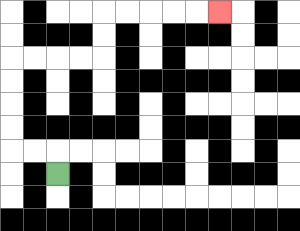{'start': '[2, 7]', 'end': '[9, 0]', 'path_directions': 'U,L,L,U,U,U,U,R,R,R,R,U,U,R,R,R,R,R', 'path_coordinates': '[[2, 7], [2, 6], [1, 6], [0, 6], [0, 5], [0, 4], [0, 3], [0, 2], [1, 2], [2, 2], [3, 2], [4, 2], [4, 1], [4, 0], [5, 0], [6, 0], [7, 0], [8, 0], [9, 0]]'}